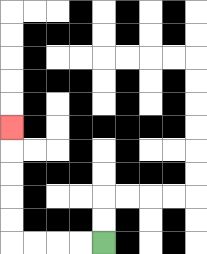{'start': '[4, 10]', 'end': '[0, 5]', 'path_directions': 'L,L,L,L,U,U,U,U,U', 'path_coordinates': '[[4, 10], [3, 10], [2, 10], [1, 10], [0, 10], [0, 9], [0, 8], [0, 7], [0, 6], [0, 5]]'}